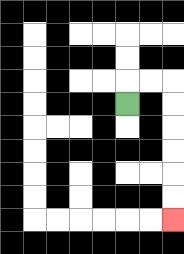{'start': '[5, 4]', 'end': '[7, 9]', 'path_directions': 'U,R,R,D,D,D,D,D,D', 'path_coordinates': '[[5, 4], [5, 3], [6, 3], [7, 3], [7, 4], [7, 5], [7, 6], [7, 7], [7, 8], [7, 9]]'}